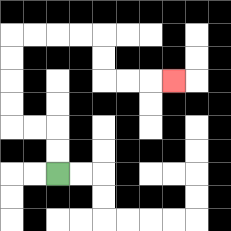{'start': '[2, 7]', 'end': '[7, 3]', 'path_directions': 'U,U,L,L,U,U,U,U,R,R,R,R,D,D,R,R,R', 'path_coordinates': '[[2, 7], [2, 6], [2, 5], [1, 5], [0, 5], [0, 4], [0, 3], [0, 2], [0, 1], [1, 1], [2, 1], [3, 1], [4, 1], [4, 2], [4, 3], [5, 3], [6, 3], [7, 3]]'}